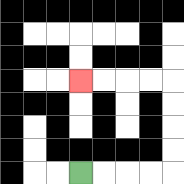{'start': '[3, 7]', 'end': '[3, 3]', 'path_directions': 'R,R,R,R,U,U,U,U,L,L,L,L', 'path_coordinates': '[[3, 7], [4, 7], [5, 7], [6, 7], [7, 7], [7, 6], [7, 5], [7, 4], [7, 3], [6, 3], [5, 3], [4, 3], [3, 3]]'}